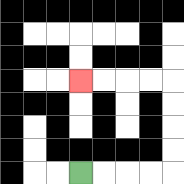{'start': '[3, 7]', 'end': '[3, 3]', 'path_directions': 'R,R,R,R,U,U,U,U,L,L,L,L', 'path_coordinates': '[[3, 7], [4, 7], [5, 7], [6, 7], [7, 7], [7, 6], [7, 5], [7, 4], [7, 3], [6, 3], [5, 3], [4, 3], [3, 3]]'}